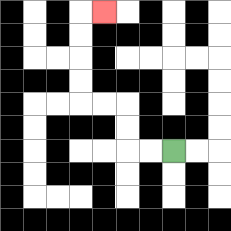{'start': '[7, 6]', 'end': '[4, 0]', 'path_directions': 'L,L,U,U,L,L,U,U,U,U,R', 'path_coordinates': '[[7, 6], [6, 6], [5, 6], [5, 5], [5, 4], [4, 4], [3, 4], [3, 3], [3, 2], [3, 1], [3, 0], [4, 0]]'}